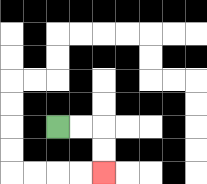{'start': '[2, 5]', 'end': '[4, 7]', 'path_directions': 'R,R,D,D', 'path_coordinates': '[[2, 5], [3, 5], [4, 5], [4, 6], [4, 7]]'}